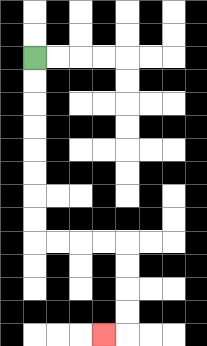{'start': '[1, 2]', 'end': '[4, 14]', 'path_directions': 'D,D,D,D,D,D,D,D,R,R,R,R,D,D,D,D,L', 'path_coordinates': '[[1, 2], [1, 3], [1, 4], [1, 5], [1, 6], [1, 7], [1, 8], [1, 9], [1, 10], [2, 10], [3, 10], [4, 10], [5, 10], [5, 11], [5, 12], [5, 13], [5, 14], [4, 14]]'}